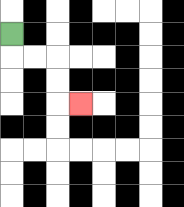{'start': '[0, 1]', 'end': '[3, 4]', 'path_directions': 'D,R,R,D,D,R', 'path_coordinates': '[[0, 1], [0, 2], [1, 2], [2, 2], [2, 3], [2, 4], [3, 4]]'}